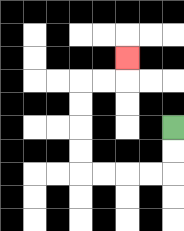{'start': '[7, 5]', 'end': '[5, 2]', 'path_directions': 'D,D,L,L,L,L,U,U,U,U,R,R,U', 'path_coordinates': '[[7, 5], [7, 6], [7, 7], [6, 7], [5, 7], [4, 7], [3, 7], [3, 6], [3, 5], [3, 4], [3, 3], [4, 3], [5, 3], [5, 2]]'}